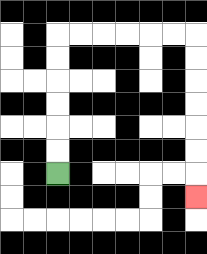{'start': '[2, 7]', 'end': '[8, 8]', 'path_directions': 'U,U,U,U,U,U,R,R,R,R,R,R,D,D,D,D,D,D,D', 'path_coordinates': '[[2, 7], [2, 6], [2, 5], [2, 4], [2, 3], [2, 2], [2, 1], [3, 1], [4, 1], [5, 1], [6, 1], [7, 1], [8, 1], [8, 2], [8, 3], [8, 4], [8, 5], [8, 6], [8, 7], [8, 8]]'}